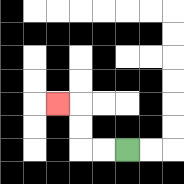{'start': '[5, 6]', 'end': '[2, 4]', 'path_directions': 'L,L,U,U,L', 'path_coordinates': '[[5, 6], [4, 6], [3, 6], [3, 5], [3, 4], [2, 4]]'}